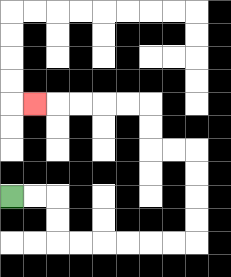{'start': '[0, 8]', 'end': '[1, 4]', 'path_directions': 'R,R,D,D,R,R,R,R,R,R,U,U,U,U,L,L,U,U,L,L,L,L,L', 'path_coordinates': '[[0, 8], [1, 8], [2, 8], [2, 9], [2, 10], [3, 10], [4, 10], [5, 10], [6, 10], [7, 10], [8, 10], [8, 9], [8, 8], [8, 7], [8, 6], [7, 6], [6, 6], [6, 5], [6, 4], [5, 4], [4, 4], [3, 4], [2, 4], [1, 4]]'}